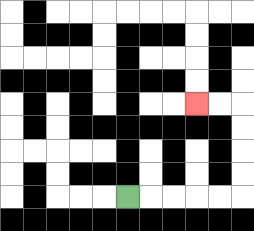{'start': '[5, 8]', 'end': '[8, 4]', 'path_directions': 'R,R,R,R,R,U,U,U,U,L,L', 'path_coordinates': '[[5, 8], [6, 8], [7, 8], [8, 8], [9, 8], [10, 8], [10, 7], [10, 6], [10, 5], [10, 4], [9, 4], [8, 4]]'}